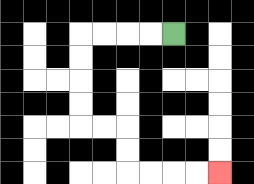{'start': '[7, 1]', 'end': '[9, 7]', 'path_directions': 'L,L,L,L,D,D,D,D,R,R,D,D,R,R,R,R', 'path_coordinates': '[[7, 1], [6, 1], [5, 1], [4, 1], [3, 1], [3, 2], [3, 3], [3, 4], [3, 5], [4, 5], [5, 5], [5, 6], [5, 7], [6, 7], [7, 7], [8, 7], [9, 7]]'}